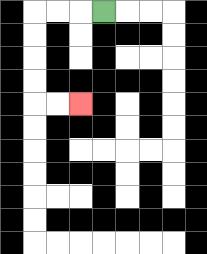{'start': '[4, 0]', 'end': '[3, 4]', 'path_directions': 'L,L,L,D,D,D,D,R,R', 'path_coordinates': '[[4, 0], [3, 0], [2, 0], [1, 0], [1, 1], [1, 2], [1, 3], [1, 4], [2, 4], [3, 4]]'}